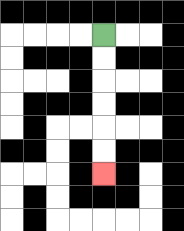{'start': '[4, 1]', 'end': '[4, 7]', 'path_directions': 'D,D,D,D,D,D', 'path_coordinates': '[[4, 1], [4, 2], [4, 3], [4, 4], [4, 5], [4, 6], [4, 7]]'}